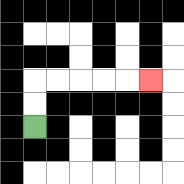{'start': '[1, 5]', 'end': '[6, 3]', 'path_directions': 'U,U,R,R,R,R,R', 'path_coordinates': '[[1, 5], [1, 4], [1, 3], [2, 3], [3, 3], [4, 3], [5, 3], [6, 3]]'}